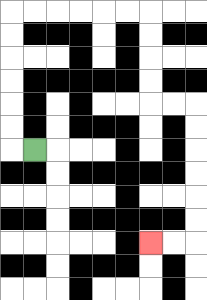{'start': '[1, 6]', 'end': '[6, 10]', 'path_directions': 'L,U,U,U,U,U,U,R,R,R,R,R,R,D,D,D,D,R,R,D,D,D,D,D,D,L,L', 'path_coordinates': '[[1, 6], [0, 6], [0, 5], [0, 4], [0, 3], [0, 2], [0, 1], [0, 0], [1, 0], [2, 0], [3, 0], [4, 0], [5, 0], [6, 0], [6, 1], [6, 2], [6, 3], [6, 4], [7, 4], [8, 4], [8, 5], [8, 6], [8, 7], [8, 8], [8, 9], [8, 10], [7, 10], [6, 10]]'}